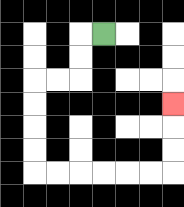{'start': '[4, 1]', 'end': '[7, 4]', 'path_directions': 'L,D,D,L,L,D,D,D,D,R,R,R,R,R,R,U,U,U', 'path_coordinates': '[[4, 1], [3, 1], [3, 2], [3, 3], [2, 3], [1, 3], [1, 4], [1, 5], [1, 6], [1, 7], [2, 7], [3, 7], [4, 7], [5, 7], [6, 7], [7, 7], [7, 6], [7, 5], [7, 4]]'}